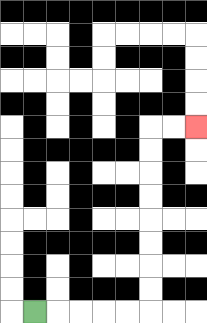{'start': '[1, 13]', 'end': '[8, 5]', 'path_directions': 'R,R,R,R,R,U,U,U,U,U,U,U,U,R,R', 'path_coordinates': '[[1, 13], [2, 13], [3, 13], [4, 13], [5, 13], [6, 13], [6, 12], [6, 11], [6, 10], [6, 9], [6, 8], [6, 7], [6, 6], [6, 5], [7, 5], [8, 5]]'}